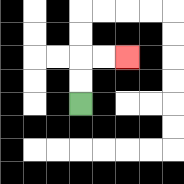{'start': '[3, 4]', 'end': '[5, 2]', 'path_directions': 'U,U,R,R', 'path_coordinates': '[[3, 4], [3, 3], [3, 2], [4, 2], [5, 2]]'}